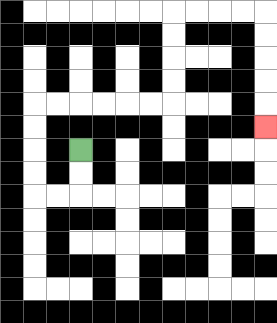{'start': '[3, 6]', 'end': '[11, 5]', 'path_directions': 'D,D,L,L,U,U,U,U,R,R,R,R,R,R,U,U,U,U,R,R,R,R,D,D,D,D,D', 'path_coordinates': '[[3, 6], [3, 7], [3, 8], [2, 8], [1, 8], [1, 7], [1, 6], [1, 5], [1, 4], [2, 4], [3, 4], [4, 4], [5, 4], [6, 4], [7, 4], [7, 3], [7, 2], [7, 1], [7, 0], [8, 0], [9, 0], [10, 0], [11, 0], [11, 1], [11, 2], [11, 3], [11, 4], [11, 5]]'}